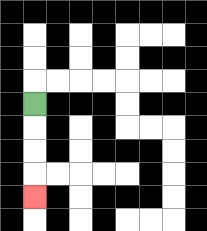{'start': '[1, 4]', 'end': '[1, 8]', 'path_directions': 'D,D,D,D', 'path_coordinates': '[[1, 4], [1, 5], [1, 6], [1, 7], [1, 8]]'}